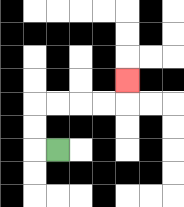{'start': '[2, 6]', 'end': '[5, 3]', 'path_directions': 'L,U,U,R,R,R,R,U', 'path_coordinates': '[[2, 6], [1, 6], [1, 5], [1, 4], [2, 4], [3, 4], [4, 4], [5, 4], [5, 3]]'}